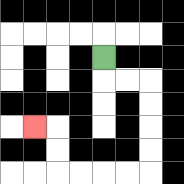{'start': '[4, 2]', 'end': '[1, 5]', 'path_directions': 'D,R,R,D,D,D,D,L,L,L,L,U,U,L', 'path_coordinates': '[[4, 2], [4, 3], [5, 3], [6, 3], [6, 4], [6, 5], [6, 6], [6, 7], [5, 7], [4, 7], [3, 7], [2, 7], [2, 6], [2, 5], [1, 5]]'}